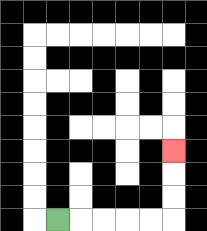{'start': '[2, 9]', 'end': '[7, 6]', 'path_directions': 'R,R,R,R,R,U,U,U', 'path_coordinates': '[[2, 9], [3, 9], [4, 9], [5, 9], [6, 9], [7, 9], [7, 8], [7, 7], [7, 6]]'}